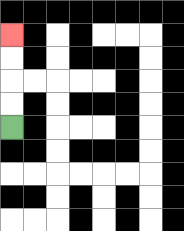{'start': '[0, 5]', 'end': '[0, 1]', 'path_directions': 'U,U,U,U', 'path_coordinates': '[[0, 5], [0, 4], [0, 3], [0, 2], [0, 1]]'}